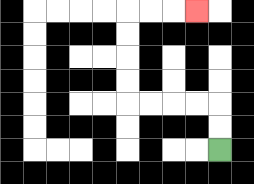{'start': '[9, 6]', 'end': '[8, 0]', 'path_directions': 'U,U,L,L,L,L,U,U,U,U,R,R,R', 'path_coordinates': '[[9, 6], [9, 5], [9, 4], [8, 4], [7, 4], [6, 4], [5, 4], [5, 3], [5, 2], [5, 1], [5, 0], [6, 0], [7, 0], [8, 0]]'}